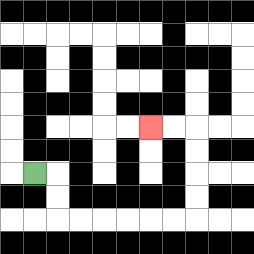{'start': '[1, 7]', 'end': '[6, 5]', 'path_directions': 'R,D,D,R,R,R,R,R,R,U,U,U,U,L,L', 'path_coordinates': '[[1, 7], [2, 7], [2, 8], [2, 9], [3, 9], [4, 9], [5, 9], [6, 9], [7, 9], [8, 9], [8, 8], [8, 7], [8, 6], [8, 5], [7, 5], [6, 5]]'}